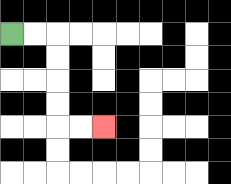{'start': '[0, 1]', 'end': '[4, 5]', 'path_directions': 'R,R,D,D,D,D,R,R', 'path_coordinates': '[[0, 1], [1, 1], [2, 1], [2, 2], [2, 3], [2, 4], [2, 5], [3, 5], [4, 5]]'}